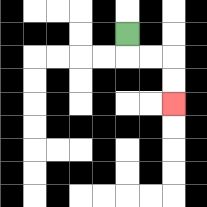{'start': '[5, 1]', 'end': '[7, 4]', 'path_directions': 'D,R,R,D,D', 'path_coordinates': '[[5, 1], [5, 2], [6, 2], [7, 2], [7, 3], [7, 4]]'}